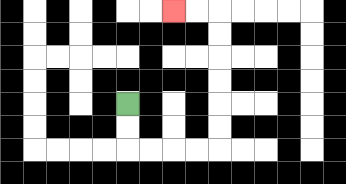{'start': '[5, 4]', 'end': '[7, 0]', 'path_directions': 'D,D,R,R,R,R,U,U,U,U,U,U,L,L', 'path_coordinates': '[[5, 4], [5, 5], [5, 6], [6, 6], [7, 6], [8, 6], [9, 6], [9, 5], [9, 4], [9, 3], [9, 2], [9, 1], [9, 0], [8, 0], [7, 0]]'}